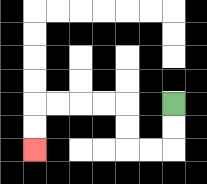{'start': '[7, 4]', 'end': '[1, 6]', 'path_directions': 'D,D,L,L,U,U,L,L,L,L,D,D', 'path_coordinates': '[[7, 4], [7, 5], [7, 6], [6, 6], [5, 6], [5, 5], [5, 4], [4, 4], [3, 4], [2, 4], [1, 4], [1, 5], [1, 6]]'}